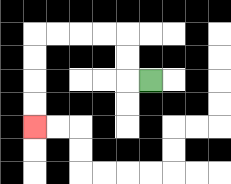{'start': '[6, 3]', 'end': '[1, 5]', 'path_directions': 'L,U,U,L,L,L,L,D,D,D,D', 'path_coordinates': '[[6, 3], [5, 3], [5, 2], [5, 1], [4, 1], [3, 1], [2, 1], [1, 1], [1, 2], [1, 3], [1, 4], [1, 5]]'}